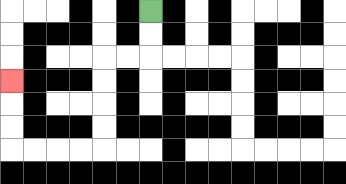{'start': '[6, 0]', 'end': '[0, 3]', 'path_directions': 'D,D,L,L,D,D,D,D,L,L,L,L,U,U,U', 'path_coordinates': '[[6, 0], [6, 1], [6, 2], [5, 2], [4, 2], [4, 3], [4, 4], [4, 5], [4, 6], [3, 6], [2, 6], [1, 6], [0, 6], [0, 5], [0, 4], [0, 3]]'}